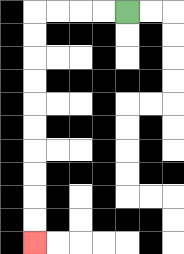{'start': '[5, 0]', 'end': '[1, 10]', 'path_directions': 'L,L,L,L,D,D,D,D,D,D,D,D,D,D', 'path_coordinates': '[[5, 0], [4, 0], [3, 0], [2, 0], [1, 0], [1, 1], [1, 2], [1, 3], [1, 4], [1, 5], [1, 6], [1, 7], [1, 8], [1, 9], [1, 10]]'}